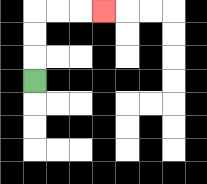{'start': '[1, 3]', 'end': '[4, 0]', 'path_directions': 'U,U,U,R,R,R', 'path_coordinates': '[[1, 3], [1, 2], [1, 1], [1, 0], [2, 0], [3, 0], [4, 0]]'}